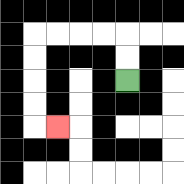{'start': '[5, 3]', 'end': '[2, 5]', 'path_directions': 'U,U,L,L,L,L,D,D,D,D,R', 'path_coordinates': '[[5, 3], [5, 2], [5, 1], [4, 1], [3, 1], [2, 1], [1, 1], [1, 2], [1, 3], [1, 4], [1, 5], [2, 5]]'}